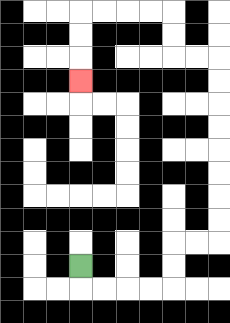{'start': '[3, 11]', 'end': '[3, 3]', 'path_directions': 'D,R,R,R,R,U,U,R,R,U,U,U,U,U,U,U,U,L,L,U,U,L,L,L,L,D,D,D', 'path_coordinates': '[[3, 11], [3, 12], [4, 12], [5, 12], [6, 12], [7, 12], [7, 11], [7, 10], [8, 10], [9, 10], [9, 9], [9, 8], [9, 7], [9, 6], [9, 5], [9, 4], [9, 3], [9, 2], [8, 2], [7, 2], [7, 1], [7, 0], [6, 0], [5, 0], [4, 0], [3, 0], [3, 1], [3, 2], [3, 3]]'}